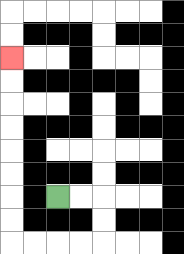{'start': '[2, 8]', 'end': '[0, 2]', 'path_directions': 'R,R,D,D,L,L,L,L,U,U,U,U,U,U,U,U', 'path_coordinates': '[[2, 8], [3, 8], [4, 8], [4, 9], [4, 10], [3, 10], [2, 10], [1, 10], [0, 10], [0, 9], [0, 8], [0, 7], [0, 6], [0, 5], [0, 4], [0, 3], [0, 2]]'}